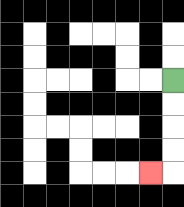{'start': '[7, 3]', 'end': '[6, 7]', 'path_directions': 'D,D,D,D,L', 'path_coordinates': '[[7, 3], [7, 4], [7, 5], [7, 6], [7, 7], [6, 7]]'}